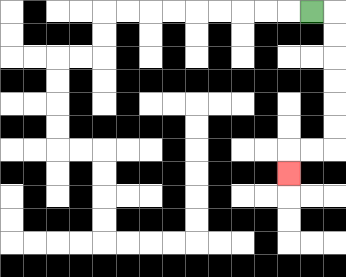{'start': '[13, 0]', 'end': '[12, 7]', 'path_directions': 'R,D,D,D,D,D,D,L,L,D', 'path_coordinates': '[[13, 0], [14, 0], [14, 1], [14, 2], [14, 3], [14, 4], [14, 5], [14, 6], [13, 6], [12, 6], [12, 7]]'}